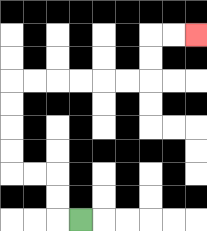{'start': '[3, 9]', 'end': '[8, 1]', 'path_directions': 'L,U,U,L,L,U,U,U,U,R,R,R,R,R,R,U,U,R,R', 'path_coordinates': '[[3, 9], [2, 9], [2, 8], [2, 7], [1, 7], [0, 7], [0, 6], [0, 5], [0, 4], [0, 3], [1, 3], [2, 3], [3, 3], [4, 3], [5, 3], [6, 3], [6, 2], [6, 1], [7, 1], [8, 1]]'}